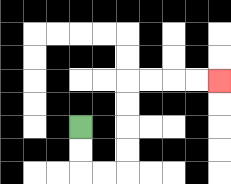{'start': '[3, 5]', 'end': '[9, 3]', 'path_directions': 'D,D,R,R,U,U,U,U,R,R,R,R', 'path_coordinates': '[[3, 5], [3, 6], [3, 7], [4, 7], [5, 7], [5, 6], [5, 5], [5, 4], [5, 3], [6, 3], [7, 3], [8, 3], [9, 3]]'}